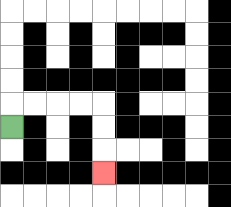{'start': '[0, 5]', 'end': '[4, 7]', 'path_directions': 'U,R,R,R,R,D,D,D', 'path_coordinates': '[[0, 5], [0, 4], [1, 4], [2, 4], [3, 4], [4, 4], [4, 5], [4, 6], [4, 7]]'}